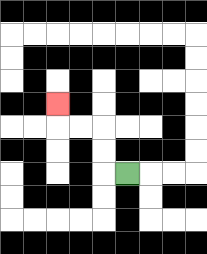{'start': '[5, 7]', 'end': '[2, 4]', 'path_directions': 'L,U,U,L,L,U', 'path_coordinates': '[[5, 7], [4, 7], [4, 6], [4, 5], [3, 5], [2, 5], [2, 4]]'}